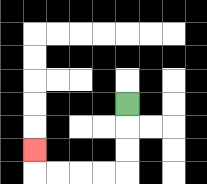{'start': '[5, 4]', 'end': '[1, 6]', 'path_directions': 'D,D,D,L,L,L,L,U', 'path_coordinates': '[[5, 4], [5, 5], [5, 6], [5, 7], [4, 7], [3, 7], [2, 7], [1, 7], [1, 6]]'}